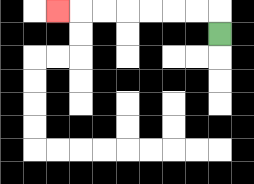{'start': '[9, 1]', 'end': '[2, 0]', 'path_directions': 'U,L,L,L,L,L,L,L', 'path_coordinates': '[[9, 1], [9, 0], [8, 0], [7, 0], [6, 0], [5, 0], [4, 0], [3, 0], [2, 0]]'}